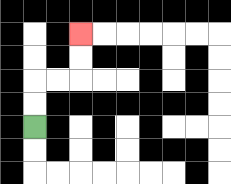{'start': '[1, 5]', 'end': '[3, 1]', 'path_directions': 'U,U,R,R,U,U', 'path_coordinates': '[[1, 5], [1, 4], [1, 3], [2, 3], [3, 3], [3, 2], [3, 1]]'}